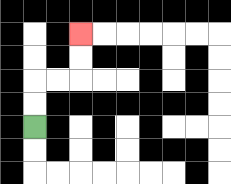{'start': '[1, 5]', 'end': '[3, 1]', 'path_directions': 'U,U,R,R,U,U', 'path_coordinates': '[[1, 5], [1, 4], [1, 3], [2, 3], [3, 3], [3, 2], [3, 1]]'}